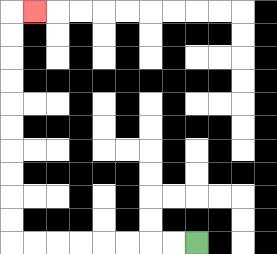{'start': '[8, 10]', 'end': '[1, 0]', 'path_directions': 'L,L,L,L,L,L,L,L,U,U,U,U,U,U,U,U,U,U,R', 'path_coordinates': '[[8, 10], [7, 10], [6, 10], [5, 10], [4, 10], [3, 10], [2, 10], [1, 10], [0, 10], [0, 9], [0, 8], [0, 7], [0, 6], [0, 5], [0, 4], [0, 3], [0, 2], [0, 1], [0, 0], [1, 0]]'}